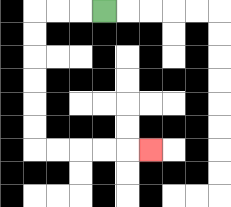{'start': '[4, 0]', 'end': '[6, 6]', 'path_directions': 'L,L,L,D,D,D,D,D,D,R,R,R,R,R', 'path_coordinates': '[[4, 0], [3, 0], [2, 0], [1, 0], [1, 1], [1, 2], [1, 3], [1, 4], [1, 5], [1, 6], [2, 6], [3, 6], [4, 6], [5, 6], [6, 6]]'}